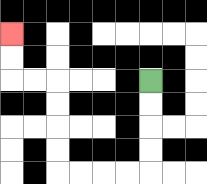{'start': '[6, 3]', 'end': '[0, 1]', 'path_directions': 'D,D,D,D,L,L,L,L,U,U,U,U,L,L,U,U', 'path_coordinates': '[[6, 3], [6, 4], [6, 5], [6, 6], [6, 7], [5, 7], [4, 7], [3, 7], [2, 7], [2, 6], [2, 5], [2, 4], [2, 3], [1, 3], [0, 3], [0, 2], [0, 1]]'}